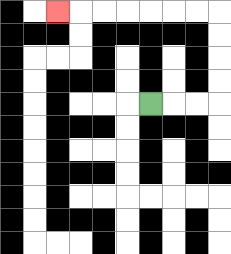{'start': '[6, 4]', 'end': '[2, 0]', 'path_directions': 'R,R,R,U,U,U,U,L,L,L,L,L,L,L', 'path_coordinates': '[[6, 4], [7, 4], [8, 4], [9, 4], [9, 3], [9, 2], [9, 1], [9, 0], [8, 0], [7, 0], [6, 0], [5, 0], [4, 0], [3, 0], [2, 0]]'}